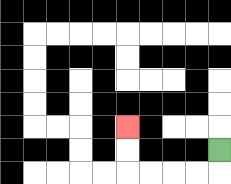{'start': '[9, 6]', 'end': '[5, 5]', 'path_directions': 'D,L,L,L,L,U,U', 'path_coordinates': '[[9, 6], [9, 7], [8, 7], [7, 7], [6, 7], [5, 7], [5, 6], [5, 5]]'}